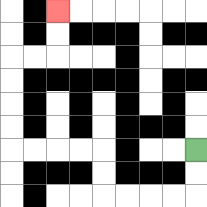{'start': '[8, 6]', 'end': '[2, 0]', 'path_directions': 'D,D,L,L,L,L,U,U,L,L,L,L,U,U,U,U,R,R,U,U', 'path_coordinates': '[[8, 6], [8, 7], [8, 8], [7, 8], [6, 8], [5, 8], [4, 8], [4, 7], [4, 6], [3, 6], [2, 6], [1, 6], [0, 6], [0, 5], [0, 4], [0, 3], [0, 2], [1, 2], [2, 2], [2, 1], [2, 0]]'}